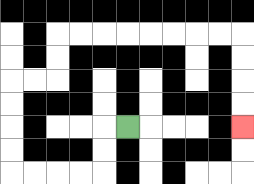{'start': '[5, 5]', 'end': '[10, 5]', 'path_directions': 'L,D,D,L,L,L,L,U,U,U,U,R,R,U,U,R,R,R,R,R,R,R,R,D,D,D,D', 'path_coordinates': '[[5, 5], [4, 5], [4, 6], [4, 7], [3, 7], [2, 7], [1, 7], [0, 7], [0, 6], [0, 5], [0, 4], [0, 3], [1, 3], [2, 3], [2, 2], [2, 1], [3, 1], [4, 1], [5, 1], [6, 1], [7, 1], [8, 1], [9, 1], [10, 1], [10, 2], [10, 3], [10, 4], [10, 5]]'}